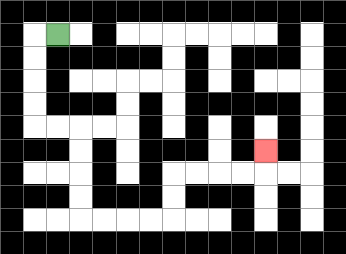{'start': '[2, 1]', 'end': '[11, 6]', 'path_directions': 'L,D,D,D,D,R,R,D,D,D,D,R,R,R,R,U,U,R,R,R,R,U', 'path_coordinates': '[[2, 1], [1, 1], [1, 2], [1, 3], [1, 4], [1, 5], [2, 5], [3, 5], [3, 6], [3, 7], [3, 8], [3, 9], [4, 9], [5, 9], [6, 9], [7, 9], [7, 8], [7, 7], [8, 7], [9, 7], [10, 7], [11, 7], [11, 6]]'}